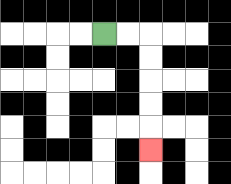{'start': '[4, 1]', 'end': '[6, 6]', 'path_directions': 'R,R,D,D,D,D,D', 'path_coordinates': '[[4, 1], [5, 1], [6, 1], [6, 2], [6, 3], [6, 4], [6, 5], [6, 6]]'}